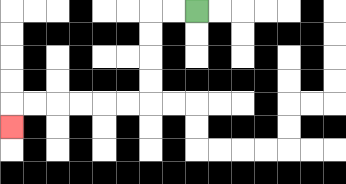{'start': '[8, 0]', 'end': '[0, 5]', 'path_directions': 'L,L,D,D,D,D,L,L,L,L,L,L,D', 'path_coordinates': '[[8, 0], [7, 0], [6, 0], [6, 1], [6, 2], [6, 3], [6, 4], [5, 4], [4, 4], [3, 4], [2, 4], [1, 4], [0, 4], [0, 5]]'}